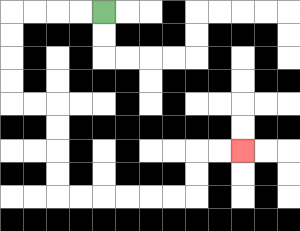{'start': '[4, 0]', 'end': '[10, 6]', 'path_directions': 'L,L,L,L,D,D,D,D,R,R,D,D,D,D,R,R,R,R,R,R,U,U,R,R', 'path_coordinates': '[[4, 0], [3, 0], [2, 0], [1, 0], [0, 0], [0, 1], [0, 2], [0, 3], [0, 4], [1, 4], [2, 4], [2, 5], [2, 6], [2, 7], [2, 8], [3, 8], [4, 8], [5, 8], [6, 8], [7, 8], [8, 8], [8, 7], [8, 6], [9, 6], [10, 6]]'}